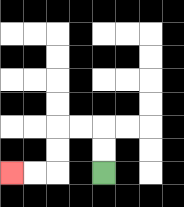{'start': '[4, 7]', 'end': '[0, 7]', 'path_directions': 'U,U,L,L,D,D,L,L', 'path_coordinates': '[[4, 7], [4, 6], [4, 5], [3, 5], [2, 5], [2, 6], [2, 7], [1, 7], [0, 7]]'}